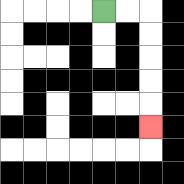{'start': '[4, 0]', 'end': '[6, 5]', 'path_directions': 'R,R,D,D,D,D,D', 'path_coordinates': '[[4, 0], [5, 0], [6, 0], [6, 1], [6, 2], [6, 3], [6, 4], [6, 5]]'}